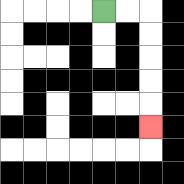{'start': '[4, 0]', 'end': '[6, 5]', 'path_directions': 'R,R,D,D,D,D,D', 'path_coordinates': '[[4, 0], [5, 0], [6, 0], [6, 1], [6, 2], [6, 3], [6, 4], [6, 5]]'}